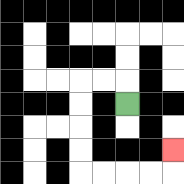{'start': '[5, 4]', 'end': '[7, 6]', 'path_directions': 'U,L,L,D,D,D,D,R,R,R,R,U', 'path_coordinates': '[[5, 4], [5, 3], [4, 3], [3, 3], [3, 4], [3, 5], [3, 6], [3, 7], [4, 7], [5, 7], [6, 7], [7, 7], [7, 6]]'}